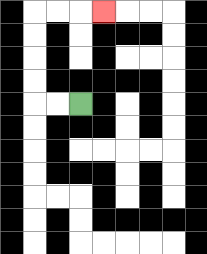{'start': '[3, 4]', 'end': '[4, 0]', 'path_directions': 'L,L,U,U,U,U,R,R,R', 'path_coordinates': '[[3, 4], [2, 4], [1, 4], [1, 3], [1, 2], [1, 1], [1, 0], [2, 0], [3, 0], [4, 0]]'}